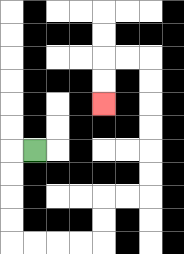{'start': '[1, 6]', 'end': '[4, 4]', 'path_directions': 'L,D,D,D,D,R,R,R,R,U,U,R,R,U,U,U,U,U,U,L,L,D,D', 'path_coordinates': '[[1, 6], [0, 6], [0, 7], [0, 8], [0, 9], [0, 10], [1, 10], [2, 10], [3, 10], [4, 10], [4, 9], [4, 8], [5, 8], [6, 8], [6, 7], [6, 6], [6, 5], [6, 4], [6, 3], [6, 2], [5, 2], [4, 2], [4, 3], [4, 4]]'}